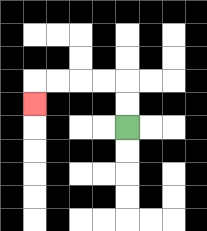{'start': '[5, 5]', 'end': '[1, 4]', 'path_directions': 'U,U,L,L,L,L,D', 'path_coordinates': '[[5, 5], [5, 4], [5, 3], [4, 3], [3, 3], [2, 3], [1, 3], [1, 4]]'}